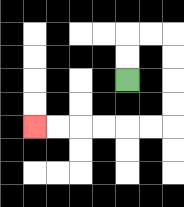{'start': '[5, 3]', 'end': '[1, 5]', 'path_directions': 'U,U,R,R,D,D,D,D,L,L,L,L,L,L', 'path_coordinates': '[[5, 3], [5, 2], [5, 1], [6, 1], [7, 1], [7, 2], [7, 3], [7, 4], [7, 5], [6, 5], [5, 5], [4, 5], [3, 5], [2, 5], [1, 5]]'}